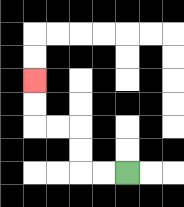{'start': '[5, 7]', 'end': '[1, 3]', 'path_directions': 'L,L,U,U,L,L,U,U', 'path_coordinates': '[[5, 7], [4, 7], [3, 7], [3, 6], [3, 5], [2, 5], [1, 5], [1, 4], [1, 3]]'}